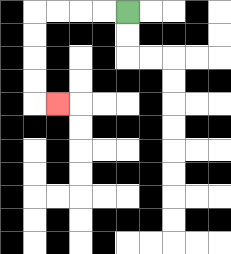{'start': '[5, 0]', 'end': '[2, 4]', 'path_directions': 'L,L,L,L,D,D,D,D,R', 'path_coordinates': '[[5, 0], [4, 0], [3, 0], [2, 0], [1, 0], [1, 1], [1, 2], [1, 3], [1, 4], [2, 4]]'}